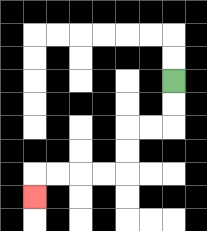{'start': '[7, 3]', 'end': '[1, 8]', 'path_directions': 'D,D,L,L,D,D,L,L,L,L,D', 'path_coordinates': '[[7, 3], [7, 4], [7, 5], [6, 5], [5, 5], [5, 6], [5, 7], [4, 7], [3, 7], [2, 7], [1, 7], [1, 8]]'}